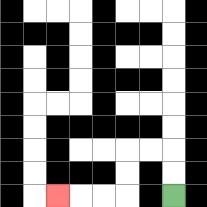{'start': '[7, 8]', 'end': '[2, 8]', 'path_directions': 'U,U,L,L,D,D,L,L,L', 'path_coordinates': '[[7, 8], [7, 7], [7, 6], [6, 6], [5, 6], [5, 7], [5, 8], [4, 8], [3, 8], [2, 8]]'}